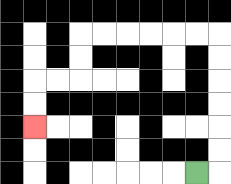{'start': '[8, 7]', 'end': '[1, 5]', 'path_directions': 'R,U,U,U,U,U,U,L,L,L,L,L,L,D,D,L,L,D,D', 'path_coordinates': '[[8, 7], [9, 7], [9, 6], [9, 5], [9, 4], [9, 3], [9, 2], [9, 1], [8, 1], [7, 1], [6, 1], [5, 1], [4, 1], [3, 1], [3, 2], [3, 3], [2, 3], [1, 3], [1, 4], [1, 5]]'}